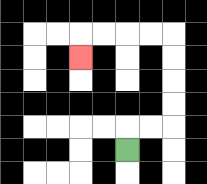{'start': '[5, 6]', 'end': '[3, 2]', 'path_directions': 'U,R,R,U,U,U,U,L,L,L,L,D', 'path_coordinates': '[[5, 6], [5, 5], [6, 5], [7, 5], [7, 4], [7, 3], [7, 2], [7, 1], [6, 1], [5, 1], [4, 1], [3, 1], [3, 2]]'}